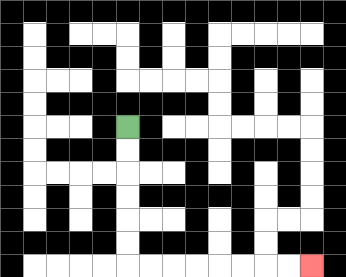{'start': '[5, 5]', 'end': '[13, 11]', 'path_directions': 'D,D,D,D,D,D,R,R,R,R,R,R,R,R', 'path_coordinates': '[[5, 5], [5, 6], [5, 7], [5, 8], [5, 9], [5, 10], [5, 11], [6, 11], [7, 11], [8, 11], [9, 11], [10, 11], [11, 11], [12, 11], [13, 11]]'}